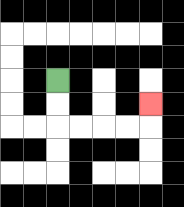{'start': '[2, 3]', 'end': '[6, 4]', 'path_directions': 'D,D,R,R,R,R,U', 'path_coordinates': '[[2, 3], [2, 4], [2, 5], [3, 5], [4, 5], [5, 5], [6, 5], [6, 4]]'}